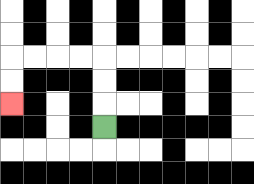{'start': '[4, 5]', 'end': '[0, 4]', 'path_directions': 'U,U,U,L,L,L,L,D,D', 'path_coordinates': '[[4, 5], [4, 4], [4, 3], [4, 2], [3, 2], [2, 2], [1, 2], [0, 2], [0, 3], [0, 4]]'}